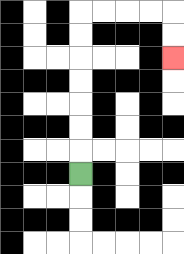{'start': '[3, 7]', 'end': '[7, 2]', 'path_directions': 'U,U,U,U,U,U,U,R,R,R,R,D,D', 'path_coordinates': '[[3, 7], [3, 6], [3, 5], [3, 4], [3, 3], [3, 2], [3, 1], [3, 0], [4, 0], [5, 0], [6, 0], [7, 0], [7, 1], [7, 2]]'}